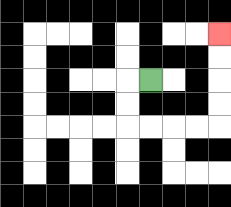{'start': '[6, 3]', 'end': '[9, 1]', 'path_directions': 'L,D,D,R,R,R,R,U,U,U,U', 'path_coordinates': '[[6, 3], [5, 3], [5, 4], [5, 5], [6, 5], [7, 5], [8, 5], [9, 5], [9, 4], [9, 3], [9, 2], [9, 1]]'}